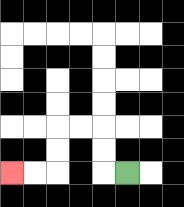{'start': '[5, 7]', 'end': '[0, 7]', 'path_directions': 'L,U,U,L,L,D,D,L,L', 'path_coordinates': '[[5, 7], [4, 7], [4, 6], [4, 5], [3, 5], [2, 5], [2, 6], [2, 7], [1, 7], [0, 7]]'}